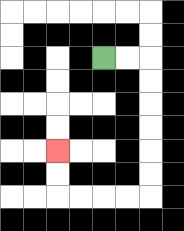{'start': '[4, 2]', 'end': '[2, 6]', 'path_directions': 'R,R,D,D,D,D,D,D,L,L,L,L,U,U', 'path_coordinates': '[[4, 2], [5, 2], [6, 2], [6, 3], [6, 4], [6, 5], [6, 6], [6, 7], [6, 8], [5, 8], [4, 8], [3, 8], [2, 8], [2, 7], [2, 6]]'}